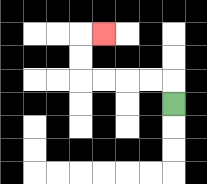{'start': '[7, 4]', 'end': '[4, 1]', 'path_directions': 'U,L,L,L,L,U,U,R', 'path_coordinates': '[[7, 4], [7, 3], [6, 3], [5, 3], [4, 3], [3, 3], [3, 2], [3, 1], [4, 1]]'}